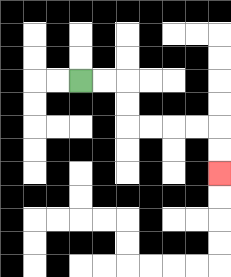{'start': '[3, 3]', 'end': '[9, 7]', 'path_directions': 'R,R,D,D,R,R,R,R,D,D', 'path_coordinates': '[[3, 3], [4, 3], [5, 3], [5, 4], [5, 5], [6, 5], [7, 5], [8, 5], [9, 5], [9, 6], [9, 7]]'}